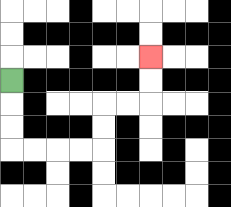{'start': '[0, 3]', 'end': '[6, 2]', 'path_directions': 'D,D,D,R,R,R,R,U,U,R,R,U,U', 'path_coordinates': '[[0, 3], [0, 4], [0, 5], [0, 6], [1, 6], [2, 6], [3, 6], [4, 6], [4, 5], [4, 4], [5, 4], [6, 4], [6, 3], [6, 2]]'}